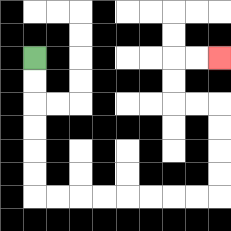{'start': '[1, 2]', 'end': '[9, 2]', 'path_directions': 'D,D,D,D,D,D,R,R,R,R,R,R,R,R,U,U,U,U,L,L,U,U,R,R', 'path_coordinates': '[[1, 2], [1, 3], [1, 4], [1, 5], [1, 6], [1, 7], [1, 8], [2, 8], [3, 8], [4, 8], [5, 8], [6, 8], [7, 8], [8, 8], [9, 8], [9, 7], [9, 6], [9, 5], [9, 4], [8, 4], [7, 4], [7, 3], [7, 2], [8, 2], [9, 2]]'}